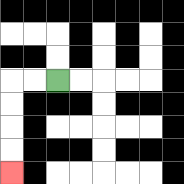{'start': '[2, 3]', 'end': '[0, 7]', 'path_directions': 'L,L,D,D,D,D', 'path_coordinates': '[[2, 3], [1, 3], [0, 3], [0, 4], [0, 5], [0, 6], [0, 7]]'}